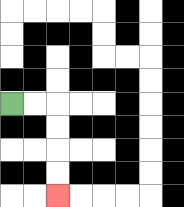{'start': '[0, 4]', 'end': '[2, 8]', 'path_directions': 'R,R,D,D,D,D', 'path_coordinates': '[[0, 4], [1, 4], [2, 4], [2, 5], [2, 6], [2, 7], [2, 8]]'}